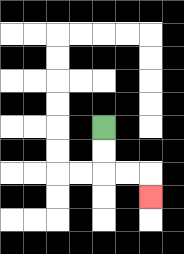{'start': '[4, 5]', 'end': '[6, 8]', 'path_directions': 'D,D,R,R,D', 'path_coordinates': '[[4, 5], [4, 6], [4, 7], [5, 7], [6, 7], [6, 8]]'}